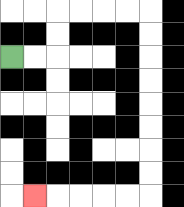{'start': '[0, 2]', 'end': '[1, 8]', 'path_directions': 'R,R,U,U,R,R,R,R,D,D,D,D,D,D,D,D,L,L,L,L,L', 'path_coordinates': '[[0, 2], [1, 2], [2, 2], [2, 1], [2, 0], [3, 0], [4, 0], [5, 0], [6, 0], [6, 1], [6, 2], [6, 3], [6, 4], [6, 5], [6, 6], [6, 7], [6, 8], [5, 8], [4, 8], [3, 8], [2, 8], [1, 8]]'}